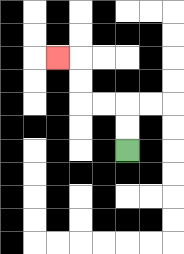{'start': '[5, 6]', 'end': '[2, 2]', 'path_directions': 'U,U,L,L,U,U,L', 'path_coordinates': '[[5, 6], [5, 5], [5, 4], [4, 4], [3, 4], [3, 3], [3, 2], [2, 2]]'}